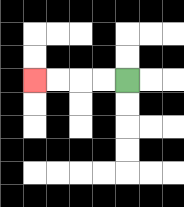{'start': '[5, 3]', 'end': '[1, 3]', 'path_directions': 'L,L,L,L', 'path_coordinates': '[[5, 3], [4, 3], [3, 3], [2, 3], [1, 3]]'}